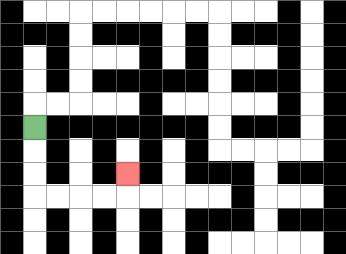{'start': '[1, 5]', 'end': '[5, 7]', 'path_directions': 'D,D,D,R,R,R,R,U', 'path_coordinates': '[[1, 5], [1, 6], [1, 7], [1, 8], [2, 8], [3, 8], [4, 8], [5, 8], [5, 7]]'}